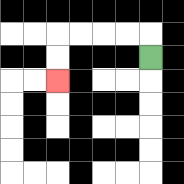{'start': '[6, 2]', 'end': '[2, 3]', 'path_directions': 'U,L,L,L,L,D,D', 'path_coordinates': '[[6, 2], [6, 1], [5, 1], [4, 1], [3, 1], [2, 1], [2, 2], [2, 3]]'}